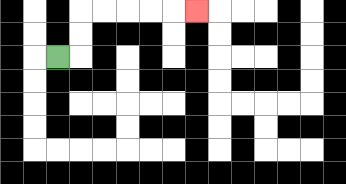{'start': '[2, 2]', 'end': '[8, 0]', 'path_directions': 'R,U,U,R,R,R,R,R', 'path_coordinates': '[[2, 2], [3, 2], [3, 1], [3, 0], [4, 0], [5, 0], [6, 0], [7, 0], [8, 0]]'}